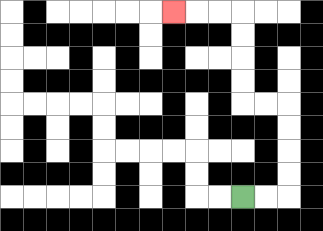{'start': '[10, 8]', 'end': '[7, 0]', 'path_directions': 'R,R,U,U,U,U,L,L,U,U,U,U,L,L,L', 'path_coordinates': '[[10, 8], [11, 8], [12, 8], [12, 7], [12, 6], [12, 5], [12, 4], [11, 4], [10, 4], [10, 3], [10, 2], [10, 1], [10, 0], [9, 0], [8, 0], [7, 0]]'}